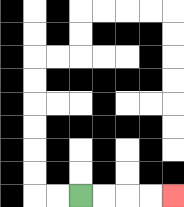{'start': '[3, 8]', 'end': '[7, 8]', 'path_directions': 'R,R,R,R', 'path_coordinates': '[[3, 8], [4, 8], [5, 8], [6, 8], [7, 8]]'}